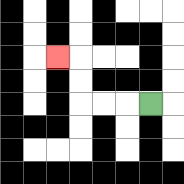{'start': '[6, 4]', 'end': '[2, 2]', 'path_directions': 'L,L,L,U,U,L', 'path_coordinates': '[[6, 4], [5, 4], [4, 4], [3, 4], [3, 3], [3, 2], [2, 2]]'}